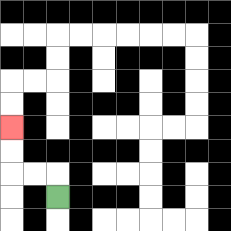{'start': '[2, 8]', 'end': '[0, 5]', 'path_directions': 'U,L,L,U,U', 'path_coordinates': '[[2, 8], [2, 7], [1, 7], [0, 7], [0, 6], [0, 5]]'}